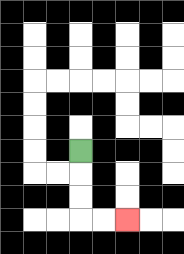{'start': '[3, 6]', 'end': '[5, 9]', 'path_directions': 'D,D,D,R,R', 'path_coordinates': '[[3, 6], [3, 7], [3, 8], [3, 9], [4, 9], [5, 9]]'}